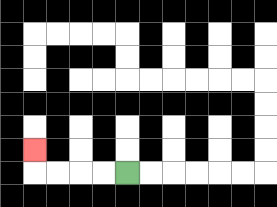{'start': '[5, 7]', 'end': '[1, 6]', 'path_directions': 'L,L,L,L,U', 'path_coordinates': '[[5, 7], [4, 7], [3, 7], [2, 7], [1, 7], [1, 6]]'}